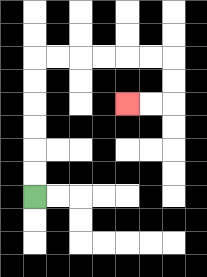{'start': '[1, 8]', 'end': '[5, 4]', 'path_directions': 'U,U,U,U,U,U,R,R,R,R,R,R,D,D,L,L', 'path_coordinates': '[[1, 8], [1, 7], [1, 6], [1, 5], [1, 4], [1, 3], [1, 2], [2, 2], [3, 2], [4, 2], [5, 2], [6, 2], [7, 2], [7, 3], [7, 4], [6, 4], [5, 4]]'}